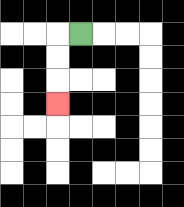{'start': '[3, 1]', 'end': '[2, 4]', 'path_directions': 'L,D,D,D', 'path_coordinates': '[[3, 1], [2, 1], [2, 2], [2, 3], [2, 4]]'}